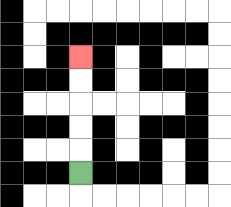{'start': '[3, 7]', 'end': '[3, 2]', 'path_directions': 'U,U,U,U,U', 'path_coordinates': '[[3, 7], [3, 6], [3, 5], [3, 4], [3, 3], [3, 2]]'}